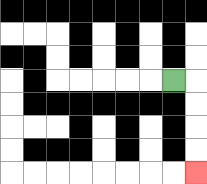{'start': '[7, 3]', 'end': '[8, 7]', 'path_directions': 'R,D,D,D,D', 'path_coordinates': '[[7, 3], [8, 3], [8, 4], [8, 5], [8, 6], [8, 7]]'}